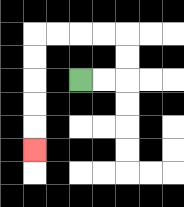{'start': '[3, 3]', 'end': '[1, 6]', 'path_directions': 'R,R,U,U,L,L,L,L,D,D,D,D,D', 'path_coordinates': '[[3, 3], [4, 3], [5, 3], [5, 2], [5, 1], [4, 1], [3, 1], [2, 1], [1, 1], [1, 2], [1, 3], [1, 4], [1, 5], [1, 6]]'}